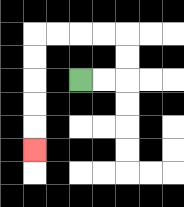{'start': '[3, 3]', 'end': '[1, 6]', 'path_directions': 'R,R,U,U,L,L,L,L,D,D,D,D,D', 'path_coordinates': '[[3, 3], [4, 3], [5, 3], [5, 2], [5, 1], [4, 1], [3, 1], [2, 1], [1, 1], [1, 2], [1, 3], [1, 4], [1, 5], [1, 6]]'}